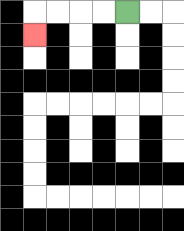{'start': '[5, 0]', 'end': '[1, 1]', 'path_directions': 'L,L,L,L,D', 'path_coordinates': '[[5, 0], [4, 0], [3, 0], [2, 0], [1, 0], [1, 1]]'}